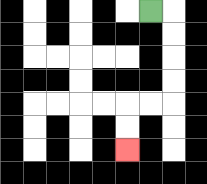{'start': '[6, 0]', 'end': '[5, 6]', 'path_directions': 'R,D,D,D,D,L,L,D,D', 'path_coordinates': '[[6, 0], [7, 0], [7, 1], [7, 2], [7, 3], [7, 4], [6, 4], [5, 4], [5, 5], [5, 6]]'}